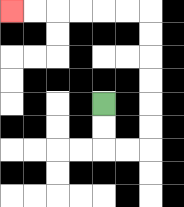{'start': '[4, 4]', 'end': '[0, 0]', 'path_directions': 'D,D,R,R,U,U,U,U,U,U,L,L,L,L,L,L', 'path_coordinates': '[[4, 4], [4, 5], [4, 6], [5, 6], [6, 6], [6, 5], [6, 4], [6, 3], [6, 2], [6, 1], [6, 0], [5, 0], [4, 0], [3, 0], [2, 0], [1, 0], [0, 0]]'}